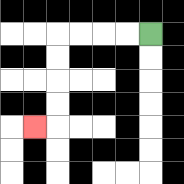{'start': '[6, 1]', 'end': '[1, 5]', 'path_directions': 'L,L,L,L,D,D,D,D,L', 'path_coordinates': '[[6, 1], [5, 1], [4, 1], [3, 1], [2, 1], [2, 2], [2, 3], [2, 4], [2, 5], [1, 5]]'}